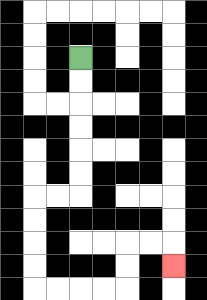{'start': '[3, 2]', 'end': '[7, 11]', 'path_directions': 'D,D,D,D,D,D,L,L,D,D,D,D,R,R,R,R,U,U,R,R,D', 'path_coordinates': '[[3, 2], [3, 3], [3, 4], [3, 5], [3, 6], [3, 7], [3, 8], [2, 8], [1, 8], [1, 9], [1, 10], [1, 11], [1, 12], [2, 12], [3, 12], [4, 12], [5, 12], [5, 11], [5, 10], [6, 10], [7, 10], [7, 11]]'}